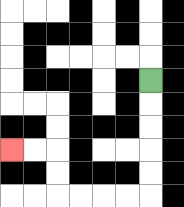{'start': '[6, 3]', 'end': '[0, 6]', 'path_directions': 'D,D,D,D,D,L,L,L,L,U,U,L,L', 'path_coordinates': '[[6, 3], [6, 4], [6, 5], [6, 6], [6, 7], [6, 8], [5, 8], [4, 8], [3, 8], [2, 8], [2, 7], [2, 6], [1, 6], [0, 6]]'}